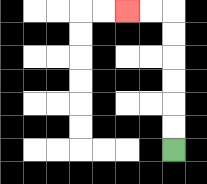{'start': '[7, 6]', 'end': '[5, 0]', 'path_directions': 'U,U,U,U,U,U,L,L', 'path_coordinates': '[[7, 6], [7, 5], [7, 4], [7, 3], [7, 2], [7, 1], [7, 0], [6, 0], [5, 0]]'}